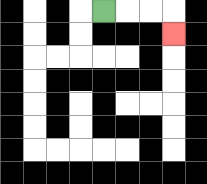{'start': '[4, 0]', 'end': '[7, 1]', 'path_directions': 'R,R,R,D', 'path_coordinates': '[[4, 0], [5, 0], [6, 0], [7, 0], [7, 1]]'}